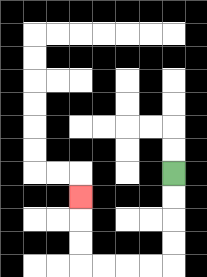{'start': '[7, 7]', 'end': '[3, 8]', 'path_directions': 'D,D,D,D,L,L,L,L,U,U,U', 'path_coordinates': '[[7, 7], [7, 8], [7, 9], [7, 10], [7, 11], [6, 11], [5, 11], [4, 11], [3, 11], [3, 10], [3, 9], [3, 8]]'}